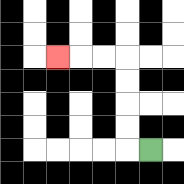{'start': '[6, 6]', 'end': '[2, 2]', 'path_directions': 'L,U,U,U,U,L,L,L', 'path_coordinates': '[[6, 6], [5, 6], [5, 5], [5, 4], [5, 3], [5, 2], [4, 2], [3, 2], [2, 2]]'}